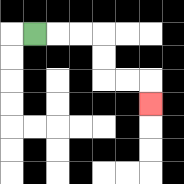{'start': '[1, 1]', 'end': '[6, 4]', 'path_directions': 'R,R,R,D,D,R,R,D', 'path_coordinates': '[[1, 1], [2, 1], [3, 1], [4, 1], [4, 2], [4, 3], [5, 3], [6, 3], [6, 4]]'}